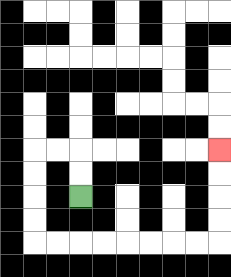{'start': '[3, 8]', 'end': '[9, 6]', 'path_directions': 'U,U,L,L,D,D,D,D,R,R,R,R,R,R,R,R,U,U,U,U', 'path_coordinates': '[[3, 8], [3, 7], [3, 6], [2, 6], [1, 6], [1, 7], [1, 8], [1, 9], [1, 10], [2, 10], [3, 10], [4, 10], [5, 10], [6, 10], [7, 10], [8, 10], [9, 10], [9, 9], [9, 8], [9, 7], [9, 6]]'}